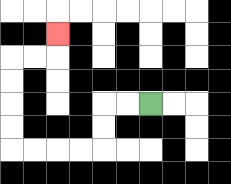{'start': '[6, 4]', 'end': '[2, 1]', 'path_directions': 'L,L,D,D,L,L,L,L,U,U,U,U,R,R,U', 'path_coordinates': '[[6, 4], [5, 4], [4, 4], [4, 5], [4, 6], [3, 6], [2, 6], [1, 6], [0, 6], [0, 5], [0, 4], [0, 3], [0, 2], [1, 2], [2, 2], [2, 1]]'}